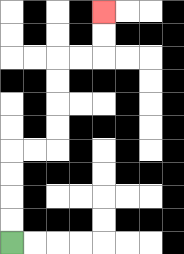{'start': '[0, 10]', 'end': '[4, 0]', 'path_directions': 'U,U,U,U,R,R,U,U,U,U,R,R,U,U', 'path_coordinates': '[[0, 10], [0, 9], [0, 8], [0, 7], [0, 6], [1, 6], [2, 6], [2, 5], [2, 4], [2, 3], [2, 2], [3, 2], [4, 2], [4, 1], [4, 0]]'}